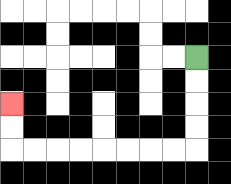{'start': '[8, 2]', 'end': '[0, 4]', 'path_directions': 'D,D,D,D,L,L,L,L,L,L,L,L,U,U', 'path_coordinates': '[[8, 2], [8, 3], [8, 4], [8, 5], [8, 6], [7, 6], [6, 6], [5, 6], [4, 6], [3, 6], [2, 6], [1, 6], [0, 6], [0, 5], [0, 4]]'}